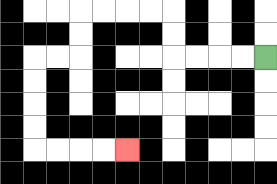{'start': '[11, 2]', 'end': '[5, 6]', 'path_directions': 'L,L,L,L,U,U,L,L,L,L,D,D,L,L,D,D,D,D,R,R,R,R', 'path_coordinates': '[[11, 2], [10, 2], [9, 2], [8, 2], [7, 2], [7, 1], [7, 0], [6, 0], [5, 0], [4, 0], [3, 0], [3, 1], [3, 2], [2, 2], [1, 2], [1, 3], [1, 4], [1, 5], [1, 6], [2, 6], [3, 6], [4, 6], [5, 6]]'}